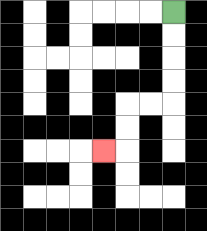{'start': '[7, 0]', 'end': '[4, 6]', 'path_directions': 'D,D,D,D,L,L,D,D,L', 'path_coordinates': '[[7, 0], [7, 1], [7, 2], [7, 3], [7, 4], [6, 4], [5, 4], [5, 5], [5, 6], [4, 6]]'}